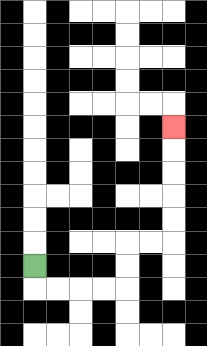{'start': '[1, 11]', 'end': '[7, 5]', 'path_directions': 'D,R,R,R,R,U,U,R,R,U,U,U,U,U', 'path_coordinates': '[[1, 11], [1, 12], [2, 12], [3, 12], [4, 12], [5, 12], [5, 11], [5, 10], [6, 10], [7, 10], [7, 9], [7, 8], [7, 7], [7, 6], [7, 5]]'}